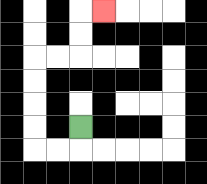{'start': '[3, 5]', 'end': '[4, 0]', 'path_directions': 'D,L,L,U,U,U,U,R,R,U,U,R', 'path_coordinates': '[[3, 5], [3, 6], [2, 6], [1, 6], [1, 5], [1, 4], [1, 3], [1, 2], [2, 2], [3, 2], [3, 1], [3, 0], [4, 0]]'}